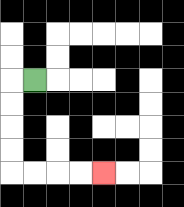{'start': '[1, 3]', 'end': '[4, 7]', 'path_directions': 'L,D,D,D,D,R,R,R,R', 'path_coordinates': '[[1, 3], [0, 3], [0, 4], [0, 5], [0, 6], [0, 7], [1, 7], [2, 7], [3, 7], [4, 7]]'}